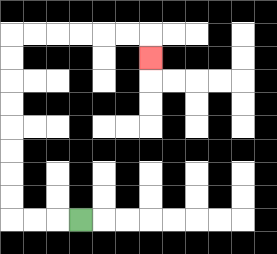{'start': '[3, 9]', 'end': '[6, 2]', 'path_directions': 'L,L,L,U,U,U,U,U,U,U,U,R,R,R,R,R,R,D', 'path_coordinates': '[[3, 9], [2, 9], [1, 9], [0, 9], [0, 8], [0, 7], [0, 6], [0, 5], [0, 4], [0, 3], [0, 2], [0, 1], [1, 1], [2, 1], [3, 1], [4, 1], [5, 1], [6, 1], [6, 2]]'}